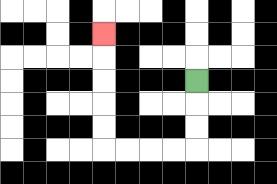{'start': '[8, 3]', 'end': '[4, 1]', 'path_directions': 'D,D,D,L,L,L,L,U,U,U,U,U', 'path_coordinates': '[[8, 3], [8, 4], [8, 5], [8, 6], [7, 6], [6, 6], [5, 6], [4, 6], [4, 5], [4, 4], [4, 3], [4, 2], [4, 1]]'}